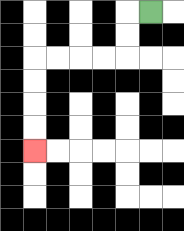{'start': '[6, 0]', 'end': '[1, 6]', 'path_directions': 'L,D,D,L,L,L,L,D,D,D,D', 'path_coordinates': '[[6, 0], [5, 0], [5, 1], [5, 2], [4, 2], [3, 2], [2, 2], [1, 2], [1, 3], [1, 4], [1, 5], [1, 6]]'}